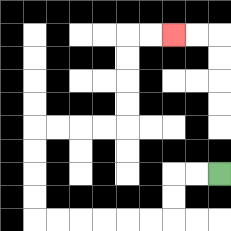{'start': '[9, 7]', 'end': '[7, 1]', 'path_directions': 'L,L,D,D,L,L,L,L,L,L,U,U,U,U,R,R,R,R,U,U,U,U,R,R', 'path_coordinates': '[[9, 7], [8, 7], [7, 7], [7, 8], [7, 9], [6, 9], [5, 9], [4, 9], [3, 9], [2, 9], [1, 9], [1, 8], [1, 7], [1, 6], [1, 5], [2, 5], [3, 5], [4, 5], [5, 5], [5, 4], [5, 3], [5, 2], [5, 1], [6, 1], [7, 1]]'}